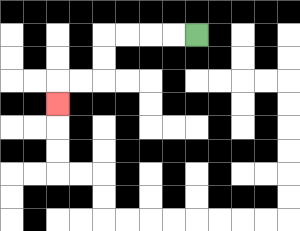{'start': '[8, 1]', 'end': '[2, 4]', 'path_directions': 'L,L,L,L,D,D,L,L,D', 'path_coordinates': '[[8, 1], [7, 1], [6, 1], [5, 1], [4, 1], [4, 2], [4, 3], [3, 3], [2, 3], [2, 4]]'}